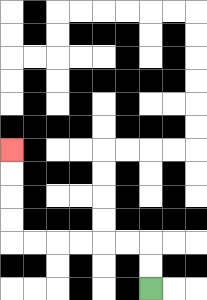{'start': '[6, 12]', 'end': '[0, 6]', 'path_directions': 'U,U,L,L,L,L,L,L,U,U,U,U', 'path_coordinates': '[[6, 12], [6, 11], [6, 10], [5, 10], [4, 10], [3, 10], [2, 10], [1, 10], [0, 10], [0, 9], [0, 8], [0, 7], [0, 6]]'}